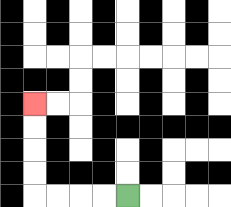{'start': '[5, 8]', 'end': '[1, 4]', 'path_directions': 'L,L,L,L,U,U,U,U', 'path_coordinates': '[[5, 8], [4, 8], [3, 8], [2, 8], [1, 8], [1, 7], [1, 6], [1, 5], [1, 4]]'}